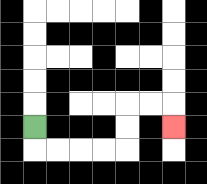{'start': '[1, 5]', 'end': '[7, 5]', 'path_directions': 'D,R,R,R,R,U,U,R,R,D', 'path_coordinates': '[[1, 5], [1, 6], [2, 6], [3, 6], [4, 6], [5, 6], [5, 5], [5, 4], [6, 4], [7, 4], [7, 5]]'}